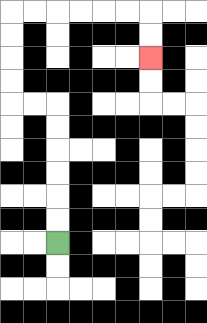{'start': '[2, 10]', 'end': '[6, 2]', 'path_directions': 'U,U,U,U,U,U,L,L,U,U,U,U,R,R,R,R,R,R,D,D', 'path_coordinates': '[[2, 10], [2, 9], [2, 8], [2, 7], [2, 6], [2, 5], [2, 4], [1, 4], [0, 4], [0, 3], [0, 2], [0, 1], [0, 0], [1, 0], [2, 0], [3, 0], [4, 0], [5, 0], [6, 0], [6, 1], [6, 2]]'}